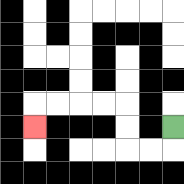{'start': '[7, 5]', 'end': '[1, 5]', 'path_directions': 'D,L,L,U,U,L,L,L,L,D', 'path_coordinates': '[[7, 5], [7, 6], [6, 6], [5, 6], [5, 5], [5, 4], [4, 4], [3, 4], [2, 4], [1, 4], [1, 5]]'}